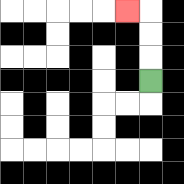{'start': '[6, 3]', 'end': '[5, 0]', 'path_directions': 'U,U,U,L', 'path_coordinates': '[[6, 3], [6, 2], [6, 1], [6, 0], [5, 0]]'}